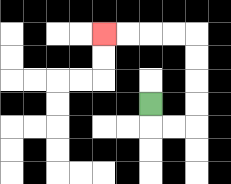{'start': '[6, 4]', 'end': '[4, 1]', 'path_directions': 'D,R,R,U,U,U,U,L,L,L,L', 'path_coordinates': '[[6, 4], [6, 5], [7, 5], [8, 5], [8, 4], [8, 3], [8, 2], [8, 1], [7, 1], [6, 1], [5, 1], [4, 1]]'}